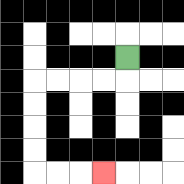{'start': '[5, 2]', 'end': '[4, 7]', 'path_directions': 'D,L,L,L,L,D,D,D,D,R,R,R', 'path_coordinates': '[[5, 2], [5, 3], [4, 3], [3, 3], [2, 3], [1, 3], [1, 4], [1, 5], [1, 6], [1, 7], [2, 7], [3, 7], [4, 7]]'}